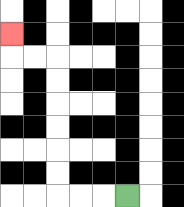{'start': '[5, 8]', 'end': '[0, 1]', 'path_directions': 'L,L,L,U,U,U,U,U,U,L,L,U', 'path_coordinates': '[[5, 8], [4, 8], [3, 8], [2, 8], [2, 7], [2, 6], [2, 5], [2, 4], [2, 3], [2, 2], [1, 2], [0, 2], [0, 1]]'}